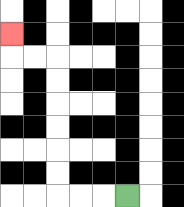{'start': '[5, 8]', 'end': '[0, 1]', 'path_directions': 'L,L,L,U,U,U,U,U,U,L,L,U', 'path_coordinates': '[[5, 8], [4, 8], [3, 8], [2, 8], [2, 7], [2, 6], [2, 5], [2, 4], [2, 3], [2, 2], [1, 2], [0, 2], [0, 1]]'}